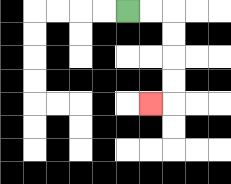{'start': '[5, 0]', 'end': '[6, 4]', 'path_directions': 'R,R,D,D,D,D,L', 'path_coordinates': '[[5, 0], [6, 0], [7, 0], [7, 1], [7, 2], [7, 3], [7, 4], [6, 4]]'}